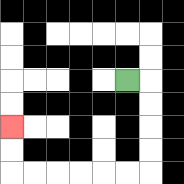{'start': '[5, 3]', 'end': '[0, 5]', 'path_directions': 'R,D,D,D,D,L,L,L,L,L,L,U,U', 'path_coordinates': '[[5, 3], [6, 3], [6, 4], [6, 5], [6, 6], [6, 7], [5, 7], [4, 7], [3, 7], [2, 7], [1, 7], [0, 7], [0, 6], [0, 5]]'}